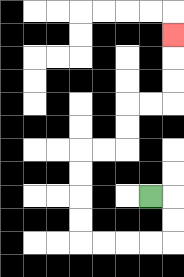{'start': '[6, 8]', 'end': '[7, 1]', 'path_directions': 'R,D,D,L,L,L,L,U,U,U,U,R,R,U,U,R,R,U,U,U', 'path_coordinates': '[[6, 8], [7, 8], [7, 9], [7, 10], [6, 10], [5, 10], [4, 10], [3, 10], [3, 9], [3, 8], [3, 7], [3, 6], [4, 6], [5, 6], [5, 5], [5, 4], [6, 4], [7, 4], [7, 3], [7, 2], [7, 1]]'}